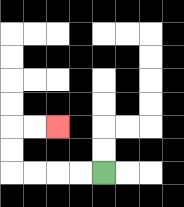{'start': '[4, 7]', 'end': '[2, 5]', 'path_directions': 'L,L,L,L,U,U,R,R', 'path_coordinates': '[[4, 7], [3, 7], [2, 7], [1, 7], [0, 7], [0, 6], [0, 5], [1, 5], [2, 5]]'}